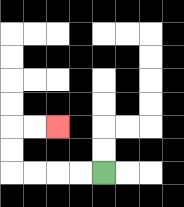{'start': '[4, 7]', 'end': '[2, 5]', 'path_directions': 'L,L,L,L,U,U,R,R', 'path_coordinates': '[[4, 7], [3, 7], [2, 7], [1, 7], [0, 7], [0, 6], [0, 5], [1, 5], [2, 5]]'}